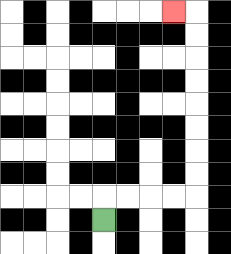{'start': '[4, 9]', 'end': '[7, 0]', 'path_directions': 'U,R,R,R,R,U,U,U,U,U,U,U,U,L', 'path_coordinates': '[[4, 9], [4, 8], [5, 8], [6, 8], [7, 8], [8, 8], [8, 7], [8, 6], [8, 5], [8, 4], [8, 3], [8, 2], [8, 1], [8, 0], [7, 0]]'}